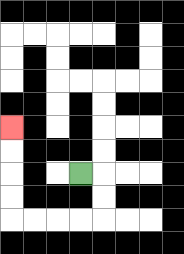{'start': '[3, 7]', 'end': '[0, 5]', 'path_directions': 'R,D,D,L,L,L,L,U,U,U,U', 'path_coordinates': '[[3, 7], [4, 7], [4, 8], [4, 9], [3, 9], [2, 9], [1, 9], [0, 9], [0, 8], [0, 7], [0, 6], [0, 5]]'}